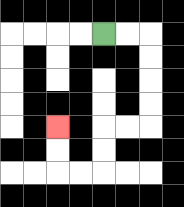{'start': '[4, 1]', 'end': '[2, 5]', 'path_directions': 'R,R,D,D,D,D,L,L,D,D,L,L,U,U', 'path_coordinates': '[[4, 1], [5, 1], [6, 1], [6, 2], [6, 3], [6, 4], [6, 5], [5, 5], [4, 5], [4, 6], [4, 7], [3, 7], [2, 7], [2, 6], [2, 5]]'}